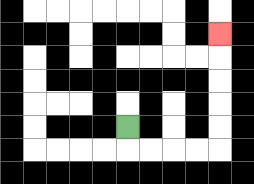{'start': '[5, 5]', 'end': '[9, 1]', 'path_directions': 'D,R,R,R,R,U,U,U,U,U', 'path_coordinates': '[[5, 5], [5, 6], [6, 6], [7, 6], [8, 6], [9, 6], [9, 5], [9, 4], [9, 3], [9, 2], [9, 1]]'}